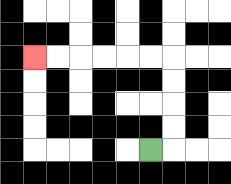{'start': '[6, 6]', 'end': '[1, 2]', 'path_directions': 'R,U,U,U,U,L,L,L,L,L,L', 'path_coordinates': '[[6, 6], [7, 6], [7, 5], [7, 4], [7, 3], [7, 2], [6, 2], [5, 2], [4, 2], [3, 2], [2, 2], [1, 2]]'}